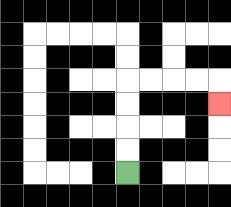{'start': '[5, 7]', 'end': '[9, 4]', 'path_directions': 'U,U,U,U,R,R,R,R,D', 'path_coordinates': '[[5, 7], [5, 6], [5, 5], [5, 4], [5, 3], [6, 3], [7, 3], [8, 3], [9, 3], [9, 4]]'}